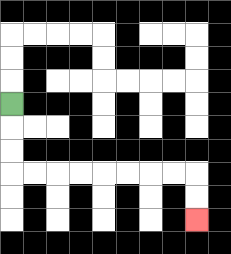{'start': '[0, 4]', 'end': '[8, 9]', 'path_directions': 'D,D,D,R,R,R,R,R,R,R,R,D,D', 'path_coordinates': '[[0, 4], [0, 5], [0, 6], [0, 7], [1, 7], [2, 7], [3, 7], [4, 7], [5, 7], [6, 7], [7, 7], [8, 7], [8, 8], [8, 9]]'}